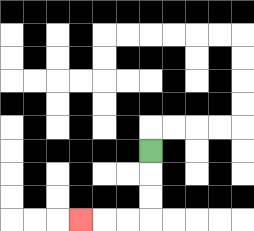{'start': '[6, 6]', 'end': '[3, 9]', 'path_directions': 'D,D,D,L,L,L', 'path_coordinates': '[[6, 6], [6, 7], [6, 8], [6, 9], [5, 9], [4, 9], [3, 9]]'}